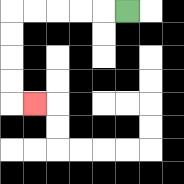{'start': '[5, 0]', 'end': '[1, 4]', 'path_directions': 'L,L,L,L,L,D,D,D,D,R', 'path_coordinates': '[[5, 0], [4, 0], [3, 0], [2, 0], [1, 0], [0, 0], [0, 1], [0, 2], [0, 3], [0, 4], [1, 4]]'}